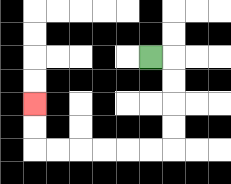{'start': '[6, 2]', 'end': '[1, 4]', 'path_directions': 'R,D,D,D,D,L,L,L,L,L,L,U,U', 'path_coordinates': '[[6, 2], [7, 2], [7, 3], [7, 4], [7, 5], [7, 6], [6, 6], [5, 6], [4, 6], [3, 6], [2, 6], [1, 6], [1, 5], [1, 4]]'}